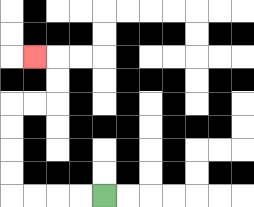{'start': '[4, 8]', 'end': '[1, 2]', 'path_directions': 'L,L,L,L,U,U,U,U,R,R,U,U,L', 'path_coordinates': '[[4, 8], [3, 8], [2, 8], [1, 8], [0, 8], [0, 7], [0, 6], [0, 5], [0, 4], [1, 4], [2, 4], [2, 3], [2, 2], [1, 2]]'}